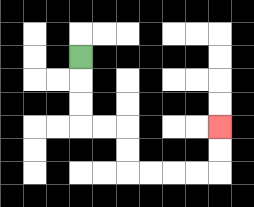{'start': '[3, 2]', 'end': '[9, 5]', 'path_directions': 'D,D,D,R,R,D,D,R,R,R,R,U,U', 'path_coordinates': '[[3, 2], [3, 3], [3, 4], [3, 5], [4, 5], [5, 5], [5, 6], [5, 7], [6, 7], [7, 7], [8, 7], [9, 7], [9, 6], [9, 5]]'}